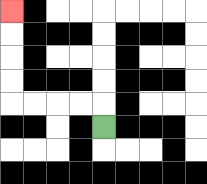{'start': '[4, 5]', 'end': '[0, 0]', 'path_directions': 'U,L,L,L,L,U,U,U,U', 'path_coordinates': '[[4, 5], [4, 4], [3, 4], [2, 4], [1, 4], [0, 4], [0, 3], [0, 2], [0, 1], [0, 0]]'}